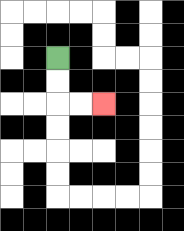{'start': '[2, 2]', 'end': '[4, 4]', 'path_directions': 'D,D,R,R', 'path_coordinates': '[[2, 2], [2, 3], [2, 4], [3, 4], [4, 4]]'}